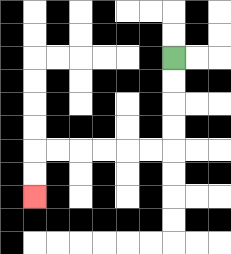{'start': '[7, 2]', 'end': '[1, 8]', 'path_directions': 'D,D,D,D,L,L,L,L,L,L,D,D', 'path_coordinates': '[[7, 2], [7, 3], [7, 4], [7, 5], [7, 6], [6, 6], [5, 6], [4, 6], [3, 6], [2, 6], [1, 6], [1, 7], [1, 8]]'}